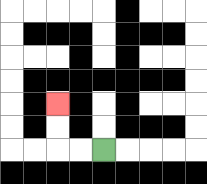{'start': '[4, 6]', 'end': '[2, 4]', 'path_directions': 'L,L,U,U', 'path_coordinates': '[[4, 6], [3, 6], [2, 6], [2, 5], [2, 4]]'}